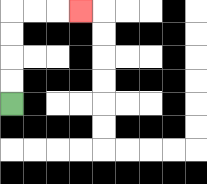{'start': '[0, 4]', 'end': '[3, 0]', 'path_directions': 'U,U,U,U,R,R,R', 'path_coordinates': '[[0, 4], [0, 3], [0, 2], [0, 1], [0, 0], [1, 0], [2, 0], [3, 0]]'}